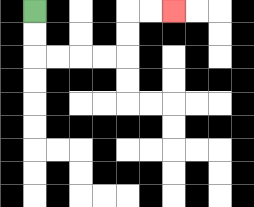{'start': '[1, 0]', 'end': '[7, 0]', 'path_directions': 'D,D,R,R,R,R,U,U,R,R', 'path_coordinates': '[[1, 0], [1, 1], [1, 2], [2, 2], [3, 2], [4, 2], [5, 2], [5, 1], [5, 0], [6, 0], [7, 0]]'}